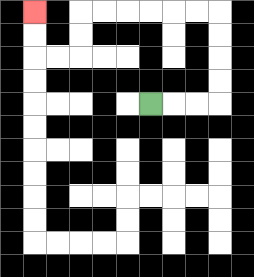{'start': '[6, 4]', 'end': '[1, 0]', 'path_directions': 'R,R,R,U,U,U,U,L,L,L,L,L,L,D,D,L,L,U,U', 'path_coordinates': '[[6, 4], [7, 4], [8, 4], [9, 4], [9, 3], [9, 2], [9, 1], [9, 0], [8, 0], [7, 0], [6, 0], [5, 0], [4, 0], [3, 0], [3, 1], [3, 2], [2, 2], [1, 2], [1, 1], [1, 0]]'}